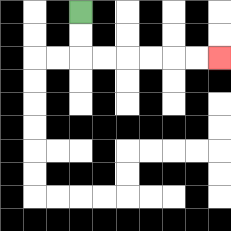{'start': '[3, 0]', 'end': '[9, 2]', 'path_directions': 'D,D,R,R,R,R,R,R', 'path_coordinates': '[[3, 0], [3, 1], [3, 2], [4, 2], [5, 2], [6, 2], [7, 2], [8, 2], [9, 2]]'}